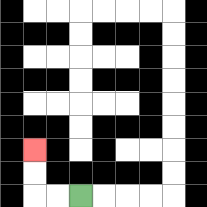{'start': '[3, 8]', 'end': '[1, 6]', 'path_directions': 'L,L,U,U', 'path_coordinates': '[[3, 8], [2, 8], [1, 8], [1, 7], [1, 6]]'}